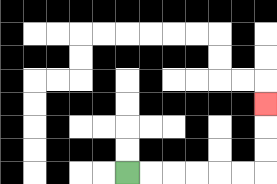{'start': '[5, 7]', 'end': '[11, 4]', 'path_directions': 'R,R,R,R,R,R,U,U,U', 'path_coordinates': '[[5, 7], [6, 7], [7, 7], [8, 7], [9, 7], [10, 7], [11, 7], [11, 6], [11, 5], [11, 4]]'}